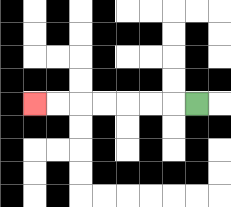{'start': '[8, 4]', 'end': '[1, 4]', 'path_directions': 'L,L,L,L,L,L,L', 'path_coordinates': '[[8, 4], [7, 4], [6, 4], [5, 4], [4, 4], [3, 4], [2, 4], [1, 4]]'}